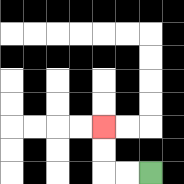{'start': '[6, 7]', 'end': '[4, 5]', 'path_directions': 'L,L,U,U', 'path_coordinates': '[[6, 7], [5, 7], [4, 7], [4, 6], [4, 5]]'}